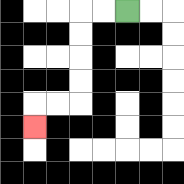{'start': '[5, 0]', 'end': '[1, 5]', 'path_directions': 'L,L,D,D,D,D,L,L,D', 'path_coordinates': '[[5, 0], [4, 0], [3, 0], [3, 1], [3, 2], [3, 3], [3, 4], [2, 4], [1, 4], [1, 5]]'}